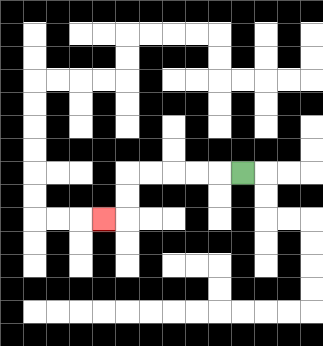{'start': '[10, 7]', 'end': '[4, 9]', 'path_directions': 'L,L,L,L,L,D,D,L', 'path_coordinates': '[[10, 7], [9, 7], [8, 7], [7, 7], [6, 7], [5, 7], [5, 8], [5, 9], [4, 9]]'}